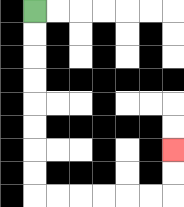{'start': '[1, 0]', 'end': '[7, 6]', 'path_directions': 'D,D,D,D,D,D,D,D,R,R,R,R,R,R,U,U', 'path_coordinates': '[[1, 0], [1, 1], [1, 2], [1, 3], [1, 4], [1, 5], [1, 6], [1, 7], [1, 8], [2, 8], [3, 8], [4, 8], [5, 8], [6, 8], [7, 8], [7, 7], [7, 6]]'}